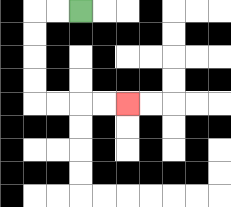{'start': '[3, 0]', 'end': '[5, 4]', 'path_directions': 'L,L,D,D,D,D,R,R,R,R', 'path_coordinates': '[[3, 0], [2, 0], [1, 0], [1, 1], [1, 2], [1, 3], [1, 4], [2, 4], [3, 4], [4, 4], [5, 4]]'}